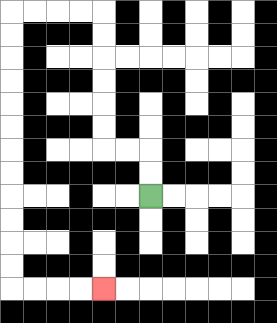{'start': '[6, 8]', 'end': '[4, 12]', 'path_directions': 'U,U,L,L,U,U,U,U,U,U,L,L,L,L,D,D,D,D,D,D,D,D,D,D,D,D,R,R,R,R', 'path_coordinates': '[[6, 8], [6, 7], [6, 6], [5, 6], [4, 6], [4, 5], [4, 4], [4, 3], [4, 2], [4, 1], [4, 0], [3, 0], [2, 0], [1, 0], [0, 0], [0, 1], [0, 2], [0, 3], [0, 4], [0, 5], [0, 6], [0, 7], [0, 8], [0, 9], [0, 10], [0, 11], [0, 12], [1, 12], [2, 12], [3, 12], [4, 12]]'}